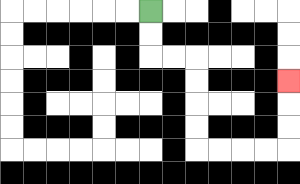{'start': '[6, 0]', 'end': '[12, 3]', 'path_directions': 'D,D,R,R,D,D,D,D,R,R,R,R,U,U,U', 'path_coordinates': '[[6, 0], [6, 1], [6, 2], [7, 2], [8, 2], [8, 3], [8, 4], [8, 5], [8, 6], [9, 6], [10, 6], [11, 6], [12, 6], [12, 5], [12, 4], [12, 3]]'}